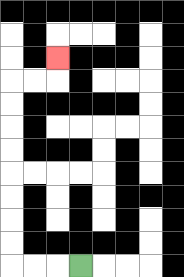{'start': '[3, 11]', 'end': '[2, 2]', 'path_directions': 'L,L,L,U,U,U,U,U,U,U,U,R,R,U', 'path_coordinates': '[[3, 11], [2, 11], [1, 11], [0, 11], [0, 10], [0, 9], [0, 8], [0, 7], [0, 6], [0, 5], [0, 4], [0, 3], [1, 3], [2, 3], [2, 2]]'}